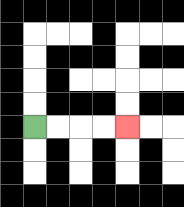{'start': '[1, 5]', 'end': '[5, 5]', 'path_directions': 'R,R,R,R', 'path_coordinates': '[[1, 5], [2, 5], [3, 5], [4, 5], [5, 5]]'}